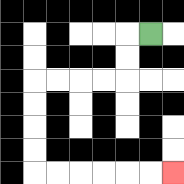{'start': '[6, 1]', 'end': '[7, 7]', 'path_directions': 'L,D,D,L,L,L,L,D,D,D,D,R,R,R,R,R,R', 'path_coordinates': '[[6, 1], [5, 1], [5, 2], [5, 3], [4, 3], [3, 3], [2, 3], [1, 3], [1, 4], [1, 5], [1, 6], [1, 7], [2, 7], [3, 7], [4, 7], [5, 7], [6, 7], [7, 7]]'}